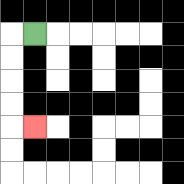{'start': '[1, 1]', 'end': '[1, 5]', 'path_directions': 'L,D,D,D,D,R', 'path_coordinates': '[[1, 1], [0, 1], [0, 2], [0, 3], [0, 4], [0, 5], [1, 5]]'}